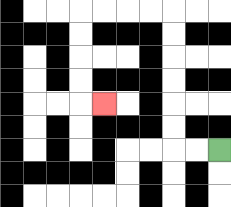{'start': '[9, 6]', 'end': '[4, 4]', 'path_directions': 'L,L,U,U,U,U,U,U,L,L,L,L,D,D,D,D,R', 'path_coordinates': '[[9, 6], [8, 6], [7, 6], [7, 5], [7, 4], [7, 3], [7, 2], [7, 1], [7, 0], [6, 0], [5, 0], [4, 0], [3, 0], [3, 1], [3, 2], [3, 3], [3, 4], [4, 4]]'}